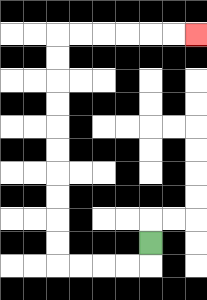{'start': '[6, 10]', 'end': '[8, 1]', 'path_directions': 'D,L,L,L,L,U,U,U,U,U,U,U,U,U,U,R,R,R,R,R,R', 'path_coordinates': '[[6, 10], [6, 11], [5, 11], [4, 11], [3, 11], [2, 11], [2, 10], [2, 9], [2, 8], [2, 7], [2, 6], [2, 5], [2, 4], [2, 3], [2, 2], [2, 1], [3, 1], [4, 1], [5, 1], [6, 1], [7, 1], [8, 1]]'}